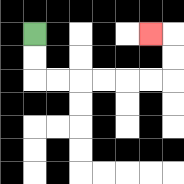{'start': '[1, 1]', 'end': '[6, 1]', 'path_directions': 'D,D,R,R,R,R,R,R,U,U,L', 'path_coordinates': '[[1, 1], [1, 2], [1, 3], [2, 3], [3, 3], [4, 3], [5, 3], [6, 3], [7, 3], [7, 2], [7, 1], [6, 1]]'}